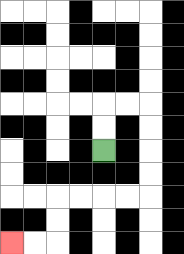{'start': '[4, 6]', 'end': '[0, 10]', 'path_directions': 'U,U,R,R,D,D,D,D,L,L,L,L,D,D,L,L', 'path_coordinates': '[[4, 6], [4, 5], [4, 4], [5, 4], [6, 4], [6, 5], [6, 6], [6, 7], [6, 8], [5, 8], [4, 8], [3, 8], [2, 8], [2, 9], [2, 10], [1, 10], [0, 10]]'}